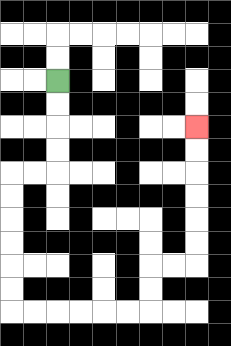{'start': '[2, 3]', 'end': '[8, 5]', 'path_directions': 'D,D,D,D,L,L,D,D,D,D,D,D,R,R,R,R,R,R,U,U,R,R,U,U,U,U,U,U', 'path_coordinates': '[[2, 3], [2, 4], [2, 5], [2, 6], [2, 7], [1, 7], [0, 7], [0, 8], [0, 9], [0, 10], [0, 11], [0, 12], [0, 13], [1, 13], [2, 13], [3, 13], [4, 13], [5, 13], [6, 13], [6, 12], [6, 11], [7, 11], [8, 11], [8, 10], [8, 9], [8, 8], [8, 7], [8, 6], [8, 5]]'}